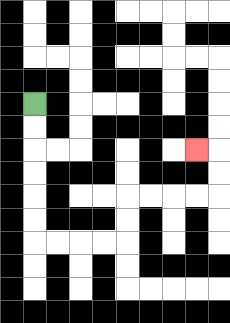{'start': '[1, 4]', 'end': '[8, 6]', 'path_directions': 'D,D,D,D,D,D,R,R,R,R,U,U,R,R,R,R,U,U,L', 'path_coordinates': '[[1, 4], [1, 5], [1, 6], [1, 7], [1, 8], [1, 9], [1, 10], [2, 10], [3, 10], [4, 10], [5, 10], [5, 9], [5, 8], [6, 8], [7, 8], [8, 8], [9, 8], [9, 7], [9, 6], [8, 6]]'}